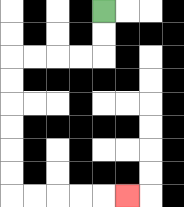{'start': '[4, 0]', 'end': '[5, 8]', 'path_directions': 'D,D,L,L,L,L,D,D,D,D,D,D,R,R,R,R,R', 'path_coordinates': '[[4, 0], [4, 1], [4, 2], [3, 2], [2, 2], [1, 2], [0, 2], [0, 3], [0, 4], [0, 5], [0, 6], [0, 7], [0, 8], [1, 8], [2, 8], [3, 8], [4, 8], [5, 8]]'}